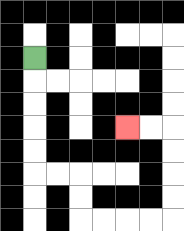{'start': '[1, 2]', 'end': '[5, 5]', 'path_directions': 'D,D,D,D,D,R,R,D,D,R,R,R,R,U,U,U,U,L,L', 'path_coordinates': '[[1, 2], [1, 3], [1, 4], [1, 5], [1, 6], [1, 7], [2, 7], [3, 7], [3, 8], [3, 9], [4, 9], [5, 9], [6, 9], [7, 9], [7, 8], [7, 7], [7, 6], [7, 5], [6, 5], [5, 5]]'}